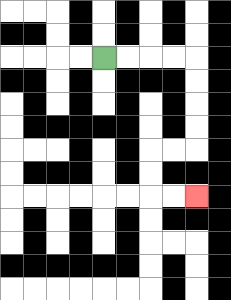{'start': '[4, 2]', 'end': '[8, 8]', 'path_directions': 'R,R,R,R,D,D,D,D,L,L,D,D,R,R', 'path_coordinates': '[[4, 2], [5, 2], [6, 2], [7, 2], [8, 2], [8, 3], [8, 4], [8, 5], [8, 6], [7, 6], [6, 6], [6, 7], [6, 8], [7, 8], [8, 8]]'}